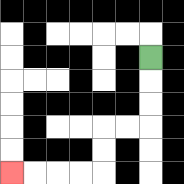{'start': '[6, 2]', 'end': '[0, 7]', 'path_directions': 'D,D,D,L,L,D,D,L,L,L,L', 'path_coordinates': '[[6, 2], [6, 3], [6, 4], [6, 5], [5, 5], [4, 5], [4, 6], [4, 7], [3, 7], [2, 7], [1, 7], [0, 7]]'}